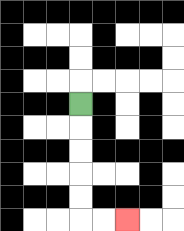{'start': '[3, 4]', 'end': '[5, 9]', 'path_directions': 'D,D,D,D,D,R,R', 'path_coordinates': '[[3, 4], [3, 5], [3, 6], [3, 7], [3, 8], [3, 9], [4, 9], [5, 9]]'}